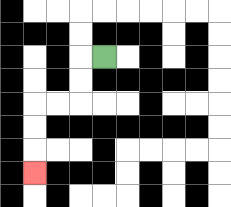{'start': '[4, 2]', 'end': '[1, 7]', 'path_directions': 'L,D,D,L,L,D,D,D', 'path_coordinates': '[[4, 2], [3, 2], [3, 3], [3, 4], [2, 4], [1, 4], [1, 5], [1, 6], [1, 7]]'}